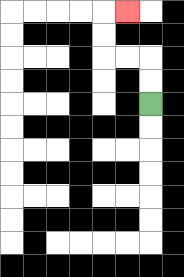{'start': '[6, 4]', 'end': '[5, 0]', 'path_directions': 'U,U,L,L,U,U,R', 'path_coordinates': '[[6, 4], [6, 3], [6, 2], [5, 2], [4, 2], [4, 1], [4, 0], [5, 0]]'}